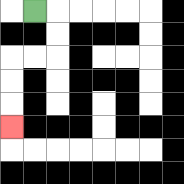{'start': '[1, 0]', 'end': '[0, 5]', 'path_directions': 'R,D,D,L,L,D,D,D', 'path_coordinates': '[[1, 0], [2, 0], [2, 1], [2, 2], [1, 2], [0, 2], [0, 3], [0, 4], [0, 5]]'}